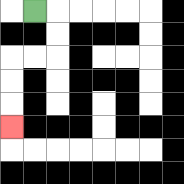{'start': '[1, 0]', 'end': '[0, 5]', 'path_directions': 'R,D,D,L,L,D,D,D', 'path_coordinates': '[[1, 0], [2, 0], [2, 1], [2, 2], [1, 2], [0, 2], [0, 3], [0, 4], [0, 5]]'}